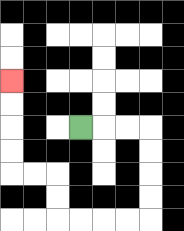{'start': '[3, 5]', 'end': '[0, 3]', 'path_directions': 'R,R,R,D,D,D,D,L,L,L,L,U,U,L,L,U,U,U,U', 'path_coordinates': '[[3, 5], [4, 5], [5, 5], [6, 5], [6, 6], [6, 7], [6, 8], [6, 9], [5, 9], [4, 9], [3, 9], [2, 9], [2, 8], [2, 7], [1, 7], [0, 7], [0, 6], [0, 5], [0, 4], [0, 3]]'}